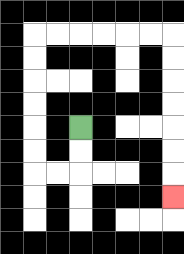{'start': '[3, 5]', 'end': '[7, 8]', 'path_directions': 'D,D,L,L,U,U,U,U,U,U,R,R,R,R,R,R,D,D,D,D,D,D,D', 'path_coordinates': '[[3, 5], [3, 6], [3, 7], [2, 7], [1, 7], [1, 6], [1, 5], [1, 4], [1, 3], [1, 2], [1, 1], [2, 1], [3, 1], [4, 1], [5, 1], [6, 1], [7, 1], [7, 2], [7, 3], [7, 4], [7, 5], [7, 6], [7, 7], [7, 8]]'}